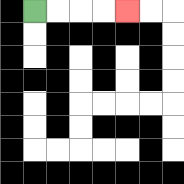{'start': '[1, 0]', 'end': '[5, 0]', 'path_directions': 'R,R,R,R', 'path_coordinates': '[[1, 0], [2, 0], [3, 0], [4, 0], [5, 0]]'}